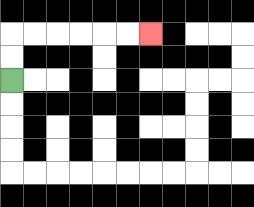{'start': '[0, 3]', 'end': '[6, 1]', 'path_directions': 'U,U,R,R,R,R,R,R', 'path_coordinates': '[[0, 3], [0, 2], [0, 1], [1, 1], [2, 1], [3, 1], [4, 1], [5, 1], [6, 1]]'}